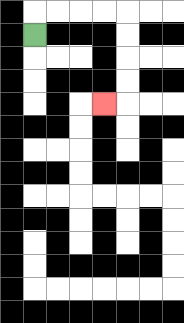{'start': '[1, 1]', 'end': '[4, 4]', 'path_directions': 'U,R,R,R,R,D,D,D,D,L', 'path_coordinates': '[[1, 1], [1, 0], [2, 0], [3, 0], [4, 0], [5, 0], [5, 1], [5, 2], [5, 3], [5, 4], [4, 4]]'}